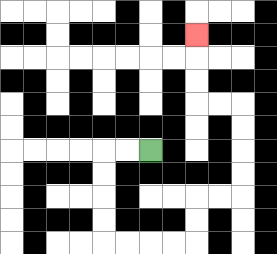{'start': '[6, 6]', 'end': '[8, 1]', 'path_directions': 'L,L,D,D,D,D,R,R,R,R,U,U,R,R,U,U,U,U,L,L,U,U,U', 'path_coordinates': '[[6, 6], [5, 6], [4, 6], [4, 7], [4, 8], [4, 9], [4, 10], [5, 10], [6, 10], [7, 10], [8, 10], [8, 9], [8, 8], [9, 8], [10, 8], [10, 7], [10, 6], [10, 5], [10, 4], [9, 4], [8, 4], [8, 3], [8, 2], [8, 1]]'}